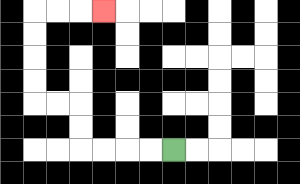{'start': '[7, 6]', 'end': '[4, 0]', 'path_directions': 'L,L,L,L,U,U,L,L,U,U,U,U,R,R,R', 'path_coordinates': '[[7, 6], [6, 6], [5, 6], [4, 6], [3, 6], [3, 5], [3, 4], [2, 4], [1, 4], [1, 3], [1, 2], [1, 1], [1, 0], [2, 0], [3, 0], [4, 0]]'}